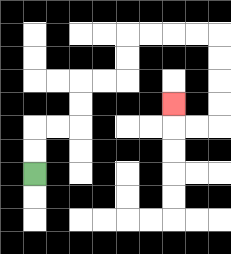{'start': '[1, 7]', 'end': '[7, 4]', 'path_directions': 'U,U,R,R,U,U,R,R,U,U,R,R,R,R,D,D,D,D,L,L,U', 'path_coordinates': '[[1, 7], [1, 6], [1, 5], [2, 5], [3, 5], [3, 4], [3, 3], [4, 3], [5, 3], [5, 2], [5, 1], [6, 1], [7, 1], [8, 1], [9, 1], [9, 2], [9, 3], [9, 4], [9, 5], [8, 5], [7, 5], [7, 4]]'}